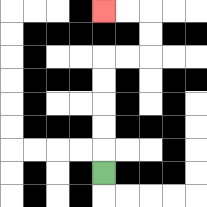{'start': '[4, 7]', 'end': '[4, 0]', 'path_directions': 'U,U,U,U,U,R,R,U,U,L,L', 'path_coordinates': '[[4, 7], [4, 6], [4, 5], [4, 4], [4, 3], [4, 2], [5, 2], [6, 2], [6, 1], [6, 0], [5, 0], [4, 0]]'}